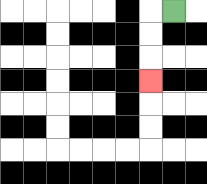{'start': '[7, 0]', 'end': '[6, 3]', 'path_directions': 'L,D,D,D', 'path_coordinates': '[[7, 0], [6, 0], [6, 1], [6, 2], [6, 3]]'}